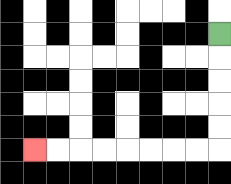{'start': '[9, 1]', 'end': '[1, 6]', 'path_directions': 'D,D,D,D,D,L,L,L,L,L,L,L,L', 'path_coordinates': '[[9, 1], [9, 2], [9, 3], [9, 4], [9, 5], [9, 6], [8, 6], [7, 6], [6, 6], [5, 6], [4, 6], [3, 6], [2, 6], [1, 6]]'}